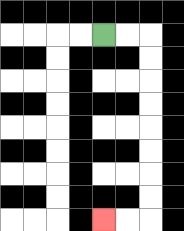{'start': '[4, 1]', 'end': '[4, 9]', 'path_directions': 'R,R,D,D,D,D,D,D,D,D,L,L', 'path_coordinates': '[[4, 1], [5, 1], [6, 1], [6, 2], [6, 3], [6, 4], [6, 5], [6, 6], [6, 7], [6, 8], [6, 9], [5, 9], [4, 9]]'}